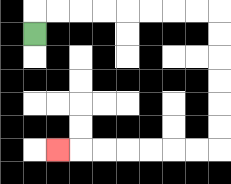{'start': '[1, 1]', 'end': '[2, 6]', 'path_directions': 'U,R,R,R,R,R,R,R,R,D,D,D,D,D,D,L,L,L,L,L,L,L', 'path_coordinates': '[[1, 1], [1, 0], [2, 0], [3, 0], [4, 0], [5, 0], [6, 0], [7, 0], [8, 0], [9, 0], [9, 1], [9, 2], [9, 3], [9, 4], [9, 5], [9, 6], [8, 6], [7, 6], [6, 6], [5, 6], [4, 6], [3, 6], [2, 6]]'}